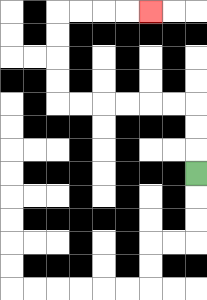{'start': '[8, 7]', 'end': '[6, 0]', 'path_directions': 'U,U,U,L,L,L,L,L,L,U,U,U,U,R,R,R,R', 'path_coordinates': '[[8, 7], [8, 6], [8, 5], [8, 4], [7, 4], [6, 4], [5, 4], [4, 4], [3, 4], [2, 4], [2, 3], [2, 2], [2, 1], [2, 0], [3, 0], [4, 0], [5, 0], [6, 0]]'}